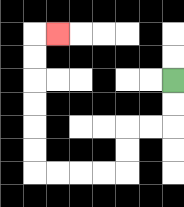{'start': '[7, 3]', 'end': '[2, 1]', 'path_directions': 'D,D,L,L,D,D,L,L,L,L,U,U,U,U,U,U,R', 'path_coordinates': '[[7, 3], [7, 4], [7, 5], [6, 5], [5, 5], [5, 6], [5, 7], [4, 7], [3, 7], [2, 7], [1, 7], [1, 6], [1, 5], [1, 4], [1, 3], [1, 2], [1, 1], [2, 1]]'}